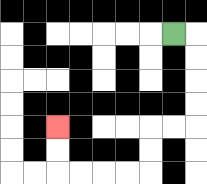{'start': '[7, 1]', 'end': '[2, 5]', 'path_directions': 'R,D,D,D,D,L,L,D,D,L,L,L,L,U,U', 'path_coordinates': '[[7, 1], [8, 1], [8, 2], [8, 3], [8, 4], [8, 5], [7, 5], [6, 5], [6, 6], [6, 7], [5, 7], [4, 7], [3, 7], [2, 7], [2, 6], [2, 5]]'}